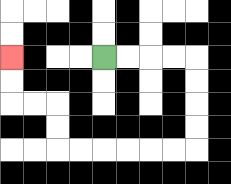{'start': '[4, 2]', 'end': '[0, 2]', 'path_directions': 'R,R,R,R,D,D,D,D,L,L,L,L,L,L,U,U,L,L,U,U', 'path_coordinates': '[[4, 2], [5, 2], [6, 2], [7, 2], [8, 2], [8, 3], [8, 4], [8, 5], [8, 6], [7, 6], [6, 6], [5, 6], [4, 6], [3, 6], [2, 6], [2, 5], [2, 4], [1, 4], [0, 4], [0, 3], [0, 2]]'}